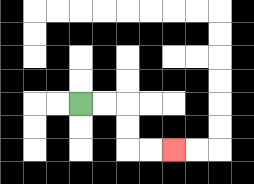{'start': '[3, 4]', 'end': '[7, 6]', 'path_directions': 'R,R,D,D,R,R', 'path_coordinates': '[[3, 4], [4, 4], [5, 4], [5, 5], [5, 6], [6, 6], [7, 6]]'}